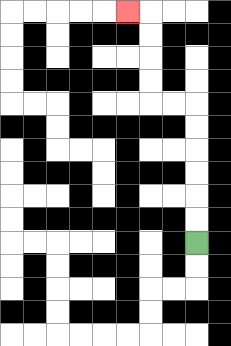{'start': '[8, 10]', 'end': '[5, 0]', 'path_directions': 'U,U,U,U,U,U,L,L,U,U,U,U,L', 'path_coordinates': '[[8, 10], [8, 9], [8, 8], [8, 7], [8, 6], [8, 5], [8, 4], [7, 4], [6, 4], [6, 3], [6, 2], [6, 1], [6, 0], [5, 0]]'}